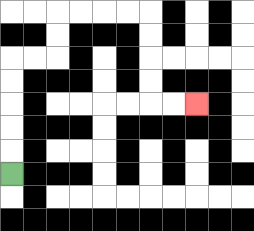{'start': '[0, 7]', 'end': '[8, 4]', 'path_directions': 'U,U,U,U,U,R,R,U,U,R,R,R,R,D,D,D,D,R,R', 'path_coordinates': '[[0, 7], [0, 6], [0, 5], [0, 4], [0, 3], [0, 2], [1, 2], [2, 2], [2, 1], [2, 0], [3, 0], [4, 0], [5, 0], [6, 0], [6, 1], [6, 2], [6, 3], [6, 4], [7, 4], [8, 4]]'}